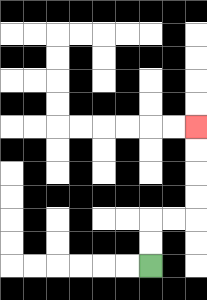{'start': '[6, 11]', 'end': '[8, 5]', 'path_directions': 'U,U,R,R,U,U,U,U', 'path_coordinates': '[[6, 11], [6, 10], [6, 9], [7, 9], [8, 9], [8, 8], [8, 7], [8, 6], [8, 5]]'}